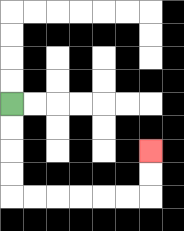{'start': '[0, 4]', 'end': '[6, 6]', 'path_directions': 'D,D,D,D,R,R,R,R,R,R,U,U', 'path_coordinates': '[[0, 4], [0, 5], [0, 6], [0, 7], [0, 8], [1, 8], [2, 8], [3, 8], [4, 8], [5, 8], [6, 8], [6, 7], [6, 6]]'}